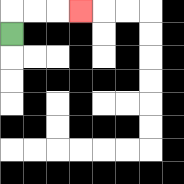{'start': '[0, 1]', 'end': '[3, 0]', 'path_directions': 'U,R,R,R', 'path_coordinates': '[[0, 1], [0, 0], [1, 0], [2, 0], [3, 0]]'}